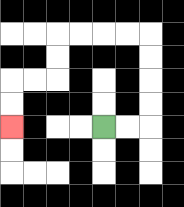{'start': '[4, 5]', 'end': '[0, 5]', 'path_directions': 'R,R,U,U,U,U,L,L,L,L,D,D,L,L,D,D', 'path_coordinates': '[[4, 5], [5, 5], [6, 5], [6, 4], [6, 3], [6, 2], [6, 1], [5, 1], [4, 1], [3, 1], [2, 1], [2, 2], [2, 3], [1, 3], [0, 3], [0, 4], [0, 5]]'}